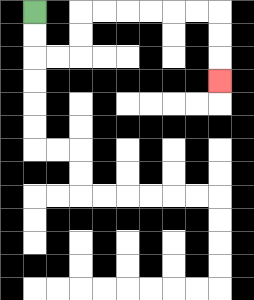{'start': '[1, 0]', 'end': '[9, 3]', 'path_directions': 'D,D,R,R,U,U,R,R,R,R,R,R,D,D,D', 'path_coordinates': '[[1, 0], [1, 1], [1, 2], [2, 2], [3, 2], [3, 1], [3, 0], [4, 0], [5, 0], [6, 0], [7, 0], [8, 0], [9, 0], [9, 1], [9, 2], [9, 3]]'}